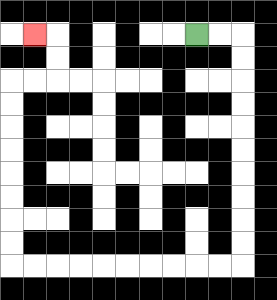{'start': '[8, 1]', 'end': '[1, 1]', 'path_directions': 'R,R,D,D,D,D,D,D,D,D,D,D,L,L,L,L,L,L,L,L,L,L,U,U,U,U,U,U,U,U,R,R,U,U,L', 'path_coordinates': '[[8, 1], [9, 1], [10, 1], [10, 2], [10, 3], [10, 4], [10, 5], [10, 6], [10, 7], [10, 8], [10, 9], [10, 10], [10, 11], [9, 11], [8, 11], [7, 11], [6, 11], [5, 11], [4, 11], [3, 11], [2, 11], [1, 11], [0, 11], [0, 10], [0, 9], [0, 8], [0, 7], [0, 6], [0, 5], [0, 4], [0, 3], [1, 3], [2, 3], [2, 2], [2, 1], [1, 1]]'}